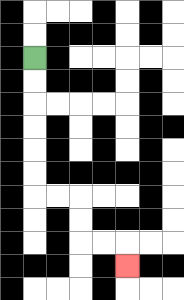{'start': '[1, 2]', 'end': '[5, 11]', 'path_directions': 'D,D,D,D,D,D,R,R,D,D,R,R,D', 'path_coordinates': '[[1, 2], [1, 3], [1, 4], [1, 5], [1, 6], [1, 7], [1, 8], [2, 8], [3, 8], [3, 9], [3, 10], [4, 10], [5, 10], [5, 11]]'}